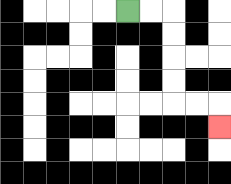{'start': '[5, 0]', 'end': '[9, 5]', 'path_directions': 'R,R,D,D,D,D,R,R,D', 'path_coordinates': '[[5, 0], [6, 0], [7, 0], [7, 1], [7, 2], [7, 3], [7, 4], [8, 4], [9, 4], [9, 5]]'}